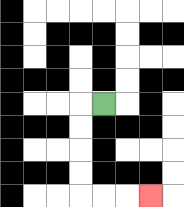{'start': '[4, 4]', 'end': '[6, 8]', 'path_directions': 'L,D,D,D,D,R,R,R', 'path_coordinates': '[[4, 4], [3, 4], [3, 5], [3, 6], [3, 7], [3, 8], [4, 8], [5, 8], [6, 8]]'}